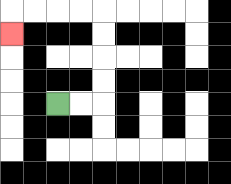{'start': '[2, 4]', 'end': '[0, 1]', 'path_directions': 'R,R,U,U,U,U,L,L,L,L,D', 'path_coordinates': '[[2, 4], [3, 4], [4, 4], [4, 3], [4, 2], [4, 1], [4, 0], [3, 0], [2, 0], [1, 0], [0, 0], [0, 1]]'}